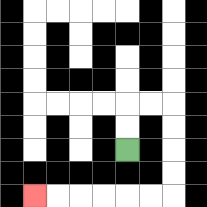{'start': '[5, 6]', 'end': '[1, 8]', 'path_directions': 'U,U,R,R,D,D,D,D,L,L,L,L,L,L', 'path_coordinates': '[[5, 6], [5, 5], [5, 4], [6, 4], [7, 4], [7, 5], [7, 6], [7, 7], [7, 8], [6, 8], [5, 8], [4, 8], [3, 8], [2, 8], [1, 8]]'}